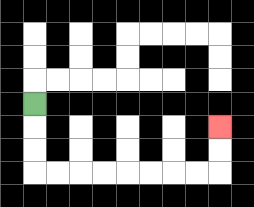{'start': '[1, 4]', 'end': '[9, 5]', 'path_directions': 'D,D,D,R,R,R,R,R,R,R,R,U,U', 'path_coordinates': '[[1, 4], [1, 5], [1, 6], [1, 7], [2, 7], [3, 7], [4, 7], [5, 7], [6, 7], [7, 7], [8, 7], [9, 7], [9, 6], [9, 5]]'}